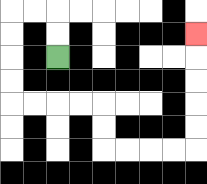{'start': '[2, 2]', 'end': '[8, 1]', 'path_directions': 'U,U,L,L,D,D,D,D,R,R,R,R,D,D,R,R,R,R,U,U,U,U,U', 'path_coordinates': '[[2, 2], [2, 1], [2, 0], [1, 0], [0, 0], [0, 1], [0, 2], [0, 3], [0, 4], [1, 4], [2, 4], [3, 4], [4, 4], [4, 5], [4, 6], [5, 6], [6, 6], [7, 6], [8, 6], [8, 5], [8, 4], [8, 3], [8, 2], [8, 1]]'}